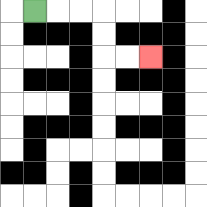{'start': '[1, 0]', 'end': '[6, 2]', 'path_directions': 'R,R,R,D,D,R,R', 'path_coordinates': '[[1, 0], [2, 0], [3, 0], [4, 0], [4, 1], [4, 2], [5, 2], [6, 2]]'}